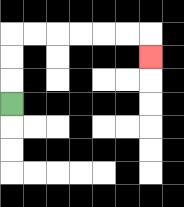{'start': '[0, 4]', 'end': '[6, 2]', 'path_directions': 'U,U,U,R,R,R,R,R,R,D', 'path_coordinates': '[[0, 4], [0, 3], [0, 2], [0, 1], [1, 1], [2, 1], [3, 1], [4, 1], [5, 1], [6, 1], [6, 2]]'}